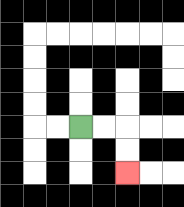{'start': '[3, 5]', 'end': '[5, 7]', 'path_directions': 'R,R,D,D', 'path_coordinates': '[[3, 5], [4, 5], [5, 5], [5, 6], [5, 7]]'}